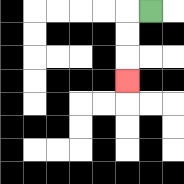{'start': '[6, 0]', 'end': '[5, 3]', 'path_directions': 'L,D,D,D', 'path_coordinates': '[[6, 0], [5, 0], [5, 1], [5, 2], [5, 3]]'}